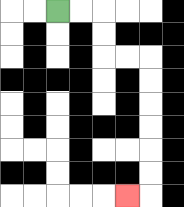{'start': '[2, 0]', 'end': '[5, 8]', 'path_directions': 'R,R,D,D,R,R,D,D,D,D,D,D,L', 'path_coordinates': '[[2, 0], [3, 0], [4, 0], [4, 1], [4, 2], [5, 2], [6, 2], [6, 3], [6, 4], [6, 5], [6, 6], [6, 7], [6, 8], [5, 8]]'}